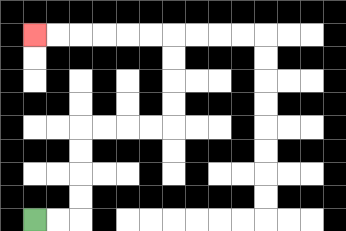{'start': '[1, 9]', 'end': '[1, 1]', 'path_directions': 'R,R,U,U,U,U,R,R,R,R,U,U,U,U,L,L,L,L,L,L', 'path_coordinates': '[[1, 9], [2, 9], [3, 9], [3, 8], [3, 7], [3, 6], [3, 5], [4, 5], [5, 5], [6, 5], [7, 5], [7, 4], [7, 3], [7, 2], [7, 1], [6, 1], [5, 1], [4, 1], [3, 1], [2, 1], [1, 1]]'}